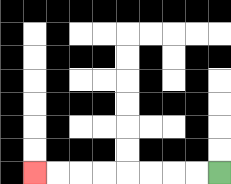{'start': '[9, 7]', 'end': '[1, 7]', 'path_directions': 'L,L,L,L,L,L,L,L', 'path_coordinates': '[[9, 7], [8, 7], [7, 7], [6, 7], [5, 7], [4, 7], [3, 7], [2, 7], [1, 7]]'}